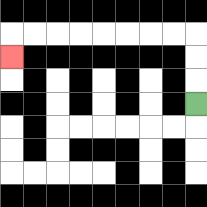{'start': '[8, 4]', 'end': '[0, 2]', 'path_directions': 'U,U,U,L,L,L,L,L,L,L,L,D', 'path_coordinates': '[[8, 4], [8, 3], [8, 2], [8, 1], [7, 1], [6, 1], [5, 1], [4, 1], [3, 1], [2, 1], [1, 1], [0, 1], [0, 2]]'}